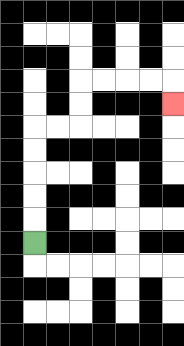{'start': '[1, 10]', 'end': '[7, 4]', 'path_directions': 'U,U,U,U,U,R,R,U,U,R,R,R,R,D', 'path_coordinates': '[[1, 10], [1, 9], [1, 8], [1, 7], [1, 6], [1, 5], [2, 5], [3, 5], [3, 4], [3, 3], [4, 3], [5, 3], [6, 3], [7, 3], [7, 4]]'}